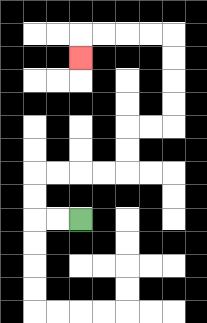{'start': '[3, 9]', 'end': '[3, 2]', 'path_directions': 'L,L,U,U,R,R,R,R,U,U,R,R,U,U,U,U,L,L,L,L,D', 'path_coordinates': '[[3, 9], [2, 9], [1, 9], [1, 8], [1, 7], [2, 7], [3, 7], [4, 7], [5, 7], [5, 6], [5, 5], [6, 5], [7, 5], [7, 4], [7, 3], [7, 2], [7, 1], [6, 1], [5, 1], [4, 1], [3, 1], [3, 2]]'}